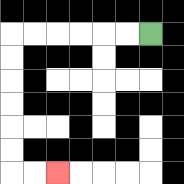{'start': '[6, 1]', 'end': '[2, 7]', 'path_directions': 'L,L,L,L,L,L,D,D,D,D,D,D,R,R', 'path_coordinates': '[[6, 1], [5, 1], [4, 1], [3, 1], [2, 1], [1, 1], [0, 1], [0, 2], [0, 3], [0, 4], [0, 5], [0, 6], [0, 7], [1, 7], [2, 7]]'}